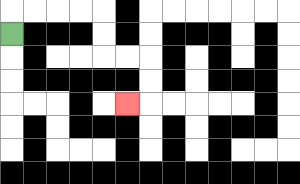{'start': '[0, 1]', 'end': '[5, 4]', 'path_directions': 'U,R,R,R,R,D,D,R,R,D,D,L', 'path_coordinates': '[[0, 1], [0, 0], [1, 0], [2, 0], [3, 0], [4, 0], [4, 1], [4, 2], [5, 2], [6, 2], [6, 3], [6, 4], [5, 4]]'}